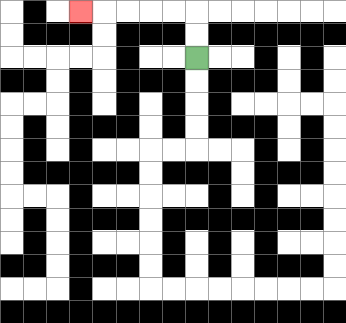{'start': '[8, 2]', 'end': '[3, 0]', 'path_directions': 'U,U,L,L,L,L,L', 'path_coordinates': '[[8, 2], [8, 1], [8, 0], [7, 0], [6, 0], [5, 0], [4, 0], [3, 0]]'}